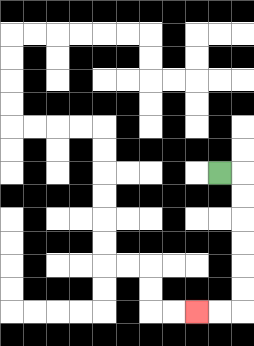{'start': '[9, 7]', 'end': '[8, 13]', 'path_directions': 'R,D,D,D,D,D,D,L,L', 'path_coordinates': '[[9, 7], [10, 7], [10, 8], [10, 9], [10, 10], [10, 11], [10, 12], [10, 13], [9, 13], [8, 13]]'}